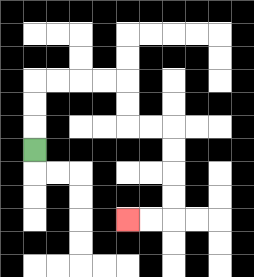{'start': '[1, 6]', 'end': '[5, 9]', 'path_directions': 'U,U,U,R,R,R,R,D,D,R,R,D,D,D,D,L,L', 'path_coordinates': '[[1, 6], [1, 5], [1, 4], [1, 3], [2, 3], [3, 3], [4, 3], [5, 3], [5, 4], [5, 5], [6, 5], [7, 5], [7, 6], [7, 7], [7, 8], [7, 9], [6, 9], [5, 9]]'}